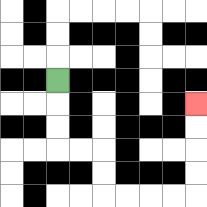{'start': '[2, 3]', 'end': '[8, 4]', 'path_directions': 'D,D,D,R,R,D,D,R,R,R,R,U,U,U,U', 'path_coordinates': '[[2, 3], [2, 4], [2, 5], [2, 6], [3, 6], [4, 6], [4, 7], [4, 8], [5, 8], [6, 8], [7, 8], [8, 8], [8, 7], [8, 6], [8, 5], [8, 4]]'}